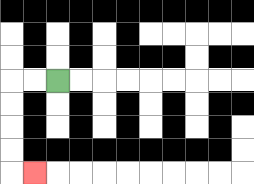{'start': '[2, 3]', 'end': '[1, 7]', 'path_directions': 'L,L,D,D,D,D,R', 'path_coordinates': '[[2, 3], [1, 3], [0, 3], [0, 4], [0, 5], [0, 6], [0, 7], [1, 7]]'}